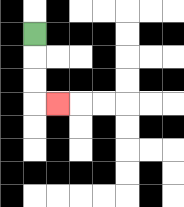{'start': '[1, 1]', 'end': '[2, 4]', 'path_directions': 'D,D,D,R', 'path_coordinates': '[[1, 1], [1, 2], [1, 3], [1, 4], [2, 4]]'}